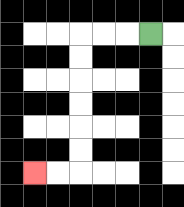{'start': '[6, 1]', 'end': '[1, 7]', 'path_directions': 'L,L,L,D,D,D,D,D,D,L,L', 'path_coordinates': '[[6, 1], [5, 1], [4, 1], [3, 1], [3, 2], [3, 3], [3, 4], [3, 5], [3, 6], [3, 7], [2, 7], [1, 7]]'}